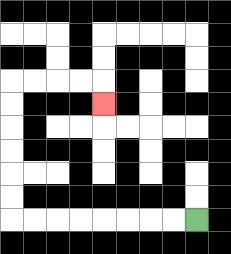{'start': '[8, 9]', 'end': '[4, 4]', 'path_directions': 'L,L,L,L,L,L,L,L,U,U,U,U,U,U,R,R,R,R,D', 'path_coordinates': '[[8, 9], [7, 9], [6, 9], [5, 9], [4, 9], [3, 9], [2, 9], [1, 9], [0, 9], [0, 8], [0, 7], [0, 6], [0, 5], [0, 4], [0, 3], [1, 3], [2, 3], [3, 3], [4, 3], [4, 4]]'}